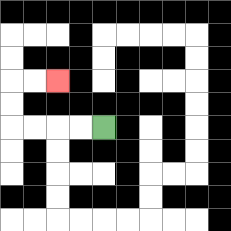{'start': '[4, 5]', 'end': '[2, 3]', 'path_directions': 'L,L,L,L,U,U,R,R', 'path_coordinates': '[[4, 5], [3, 5], [2, 5], [1, 5], [0, 5], [0, 4], [0, 3], [1, 3], [2, 3]]'}